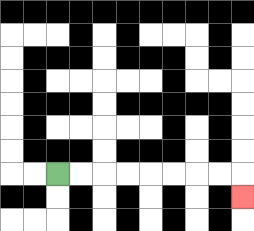{'start': '[2, 7]', 'end': '[10, 8]', 'path_directions': 'R,R,R,R,R,R,R,R,D', 'path_coordinates': '[[2, 7], [3, 7], [4, 7], [5, 7], [6, 7], [7, 7], [8, 7], [9, 7], [10, 7], [10, 8]]'}